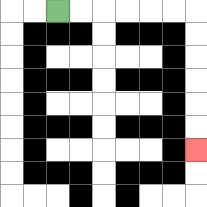{'start': '[2, 0]', 'end': '[8, 6]', 'path_directions': 'R,R,R,R,R,R,D,D,D,D,D,D', 'path_coordinates': '[[2, 0], [3, 0], [4, 0], [5, 0], [6, 0], [7, 0], [8, 0], [8, 1], [8, 2], [8, 3], [8, 4], [8, 5], [8, 6]]'}